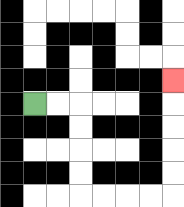{'start': '[1, 4]', 'end': '[7, 3]', 'path_directions': 'R,R,D,D,D,D,R,R,R,R,U,U,U,U,U', 'path_coordinates': '[[1, 4], [2, 4], [3, 4], [3, 5], [3, 6], [3, 7], [3, 8], [4, 8], [5, 8], [6, 8], [7, 8], [7, 7], [7, 6], [7, 5], [7, 4], [7, 3]]'}